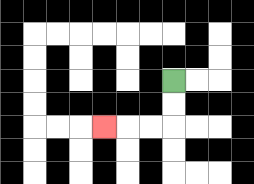{'start': '[7, 3]', 'end': '[4, 5]', 'path_directions': 'D,D,L,L,L', 'path_coordinates': '[[7, 3], [7, 4], [7, 5], [6, 5], [5, 5], [4, 5]]'}